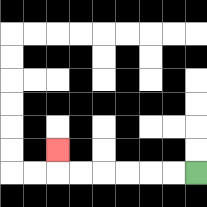{'start': '[8, 7]', 'end': '[2, 6]', 'path_directions': 'L,L,L,L,L,L,U', 'path_coordinates': '[[8, 7], [7, 7], [6, 7], [5, 7], [4, 7], [3, 7], [2, 7], [2, 6]]'}